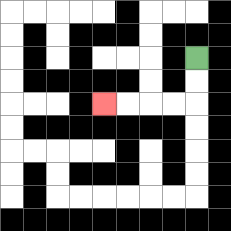{'start': '[8, 2]', 'end': '[4, 4]', 'path_directions': 'D,D,L,L,L,L', 'path_coordinates': '[[8, 2], [8, 3], [8, 4], [7, 4], [6, 4], [5, 4], [4, 4]]'}